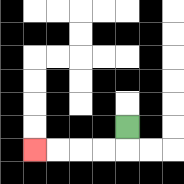{'start': '[5, 5]', 'end': '[1, 6]', 'path_directions': 'D,L,L,L,L', 'path_coordinates': '[[5, 5], [5, 6], [4, 6], [3, 6], [2, 6], [1, 6]]'}